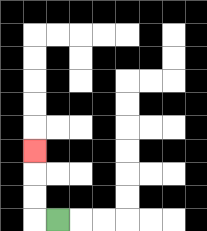{'start': '[2, 9]', 'end': '[1, 6]', 'path_directions': 'L,U,U,U', 'path_coordinates': '[[2, 9], [1, 9], [1, 8], [1, 7], [1, 6]]'}